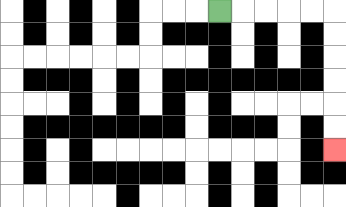{'start': '[9, 0]', 'end': '[14, 6]', 'path_directions': 'R,R,R,R,R,D,D,D,D,D,D', 'path_coordinates': '[[9, 0], [10, 0], [11, 0], [12, 0], [13, 0], [14, 0], [14, 1], [14, 2], [14, 3], [14, 4], [14, 5], [14, 6]]'}